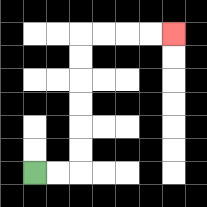{'start': '[1, 7]', 'end': '[7, 1]', 'path_directions': 'R,R,U,U,U,U,U,U,R,R,R,R', 'path_coordinates': '[[1, 7], [2, 7], [3, 7], [3, 6], [3, 5], [3, 4], [3, 3], [3, 2], [3, 1], [4, 1], [5, 1], [6, 1], [7, 1]]'}